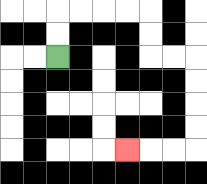{'start': '[2, 2]', 'end': '[5, 6]', 'path_directions': 'U,U,R,R,R,R,D,D,R,R,D,D,D,D,L,L,L', 'path_coordinates': '[[2, 2], [2, 1], [2, 0], [3, 0], [4, 0], [5, 0], [6, 0], [6, 1], [6, 2], [7, 2], [8, 2], [8, 3], [8, 4], [8, 5], [8, 6], [7, 6], [6, 6], [5, 6]]'}